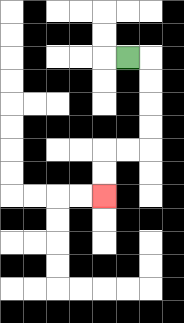{'start': '[5, 2]', 'end': '[4, 8]', 'path_directions': 'R,D,D,D,D,L,L,D,D', 'path_coordinates': '[[5, 2], [6, 2], [6, 3], [6, 4], [6, 5], [6, 6], [5, 6], [4, 6], [4, 7], [4, 8]]'}